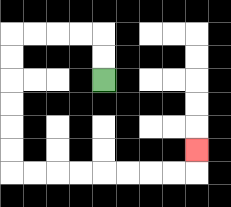{'start': '[4, 3]', 'end': '[8, 6]', 'path_directions': 'U,U,L,L,L,L,D,D,D,D,D,D,R,R,R,R,R,R,R,R,U', 'path_coordinates': '[[4, 3], [4, 2], [4, 1], [3, 1], [2, 1], [1, 1], [0, 1], [0, 2], [0, 3], [0, 4], [0, 5], [0, 6], [0, 7], [1, 7], [2, 7], [3, 7], [4, 7], [5, 7], [6, 7], [7, 7], [8, 7], [8, 6]]'}